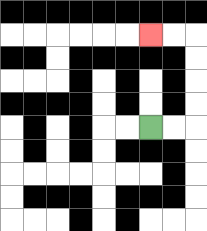{'start': '[6, 5]', 'end': '[6, 1]', 'path_directions': 'R,R,U,U,U,U,L,L', 'path_coordinates': '[[6, 5], [7, 5], [8, 5], [8, 4], [8, 3], [8, 2], [8, 1], [7, 1], [6, 1]]'}